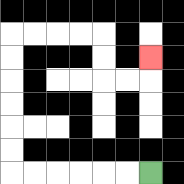{'start': '[6, 7]', 'end': '[6, 2]', 'path_directions': 'L,L,L,L,L,L,U,U,U,U,U,U,R,R,R,R,D,D,R,R,U', 'path_coordinates': '[[6, 7], [5, 7], [4, 7], [3, 7], [2, 7], [1, 7], [0, 7], [0, 6], [0, 5], [0, 4], [0, 3], [0, 2], [0, 1], [1, 1], [2, 1], [3, 1], [4, 1], [4, 2], [4, 3], [5, 3], [6, 3], [6, 2]]'}